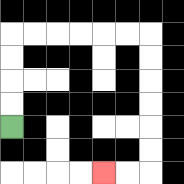{'start': '[0, 5]', 'end': '[4, 7]', 'path_directions': 'U,U,U,U,R,R,R,R,R,R,D,D,D,D,D,D,L,L', 'path_coordinates': '[[0, 5], [0, 4], [0, 3], [0, 2], [0, 1], [1, 1], [2, 1], [3, 1], [4, 1], [5, 1], [6, 1], [6, 2], [6, 3], [6, 4], [6, 5], [6, 6], [6, 7], [5, 7], [4, 7]]'}